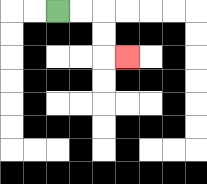{'start': '[2, 0]', 'end': '[5, 2]', 'path_directions': 'R,R,D,D,R', 'path_coordinates': '[[2, 0], [3, 0], [4, 0], [4, 1], [4, 2], [5, 2]]'}